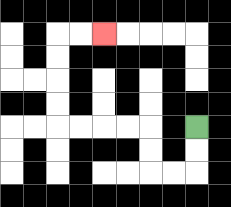{'start': '[8, 5]', 'end': '[4, 1]', 'path_directions': 'D,D,L,L,U,U,L,L,L,L,U,U,U,U,R,R', 'path_coordinates': '[[8, 5], [8, 6], [8, 7], [7, 7], [6, 7], [6, 6], [6, 5], [5, 5], [4, 5], [3, 5], [2, 5], [2, 4], [2, 3], [2, 2], [2, 1], [3, 1], [4, 1]]'}